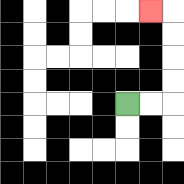{'start': '[5, 4]', 'end': '[6, 0]', 'path_directions': 'R,R,U,U,U,U,L', 'path_coordinates': '[[5, 4], [6, 4], [7, 4], [7, 3], [7, 2], [7, 1], [7, 0], [6, 0]]'}